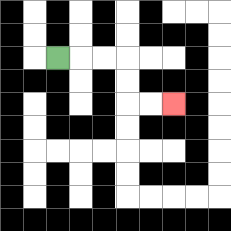{'start': '[2, 2]', 'end': '[7, 4]', 'path_directions': 'R,R,R,D,D,R,R', 'path_coordinates': '[[2, 2], [3, 2], [4, 2], [5, 2], [5, 3], [5, 4], [6, 4], [7, 4]]'}